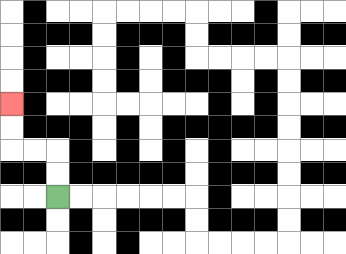{'start': '[2, 8]', 'end': '[0, 4]', 'path_directions': 'U,U,L,L,U,U', 'path_coordinates': '[[2, 8], [2, 7], [2, 6], [1, 6], [0, 6], [0, 5], [0, 4]]'}